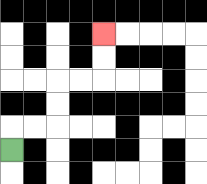{'start': '[0, 6]', 'end': '[4, 1]', 'path_directions': 'U,R,R,U,U,R,R,U,U', 'path_coordinates': '[[0, 6], [0, 5], [1, 5], [2, 5], [2, 4], [2, 3], [3, 3], [4, 3], [4, 2], [4, 1]]'}